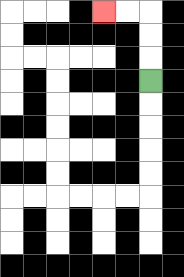{'start': '[6, 3]', 'end': '[4, 0]', 'path_directions': 'U,U,U,L,L', 'path_coordinates': '[[6, 3], [6, 2], [6, 1], [6, 0], [5, 0], [4, 0]]'}